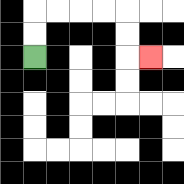{'start': '[1, 2]', 'end': '[6, 2]', 'path_directions': 'U,U,R,R,R,R,D,D,R', 'path_coordinates': '[[1, 2], [1, 1], [1, 0], [2, 0], [3, 0], [4, 0], [5, 0], [5, 1], [5, 2], [6, 2]]'}